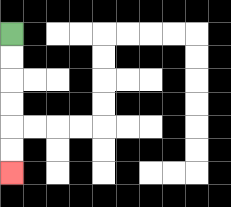{'start': '[0, 1]', 'end': '[0, 7]', 'path_directions': 'D,D,D,D,D,D', 'path_coordinates': '[[0, 1], [0, 2], [0, 3], [0, 4], [0, 5], [0, 6], [0, 7]]'}